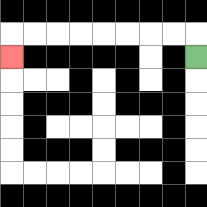{'start': '[8, 2]', 'end': '[0, 2]', 'path_directions': 'U,L,L,L,L,L,L,L,L,D', 'path_coordinates': '[[8, 2], [8, 1], [7, 1], [6, 1], [5, 1], [4, 1], [3, 1], [2, 1], [1, 1], [0, 1], [0, 2]]'}